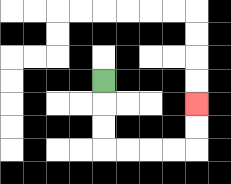{'start': '[4, 3]', 'end': '[8, 4]', 'path_directions': 'D,D,D,R,R,R,R,U,U', 'path_coordinates': '[[4, 3], [4, 4], [4, 5], [4, 6], [5, 6], [6, 6], [7, 6], [8, 6], [8, 5], [8, 4]]'}